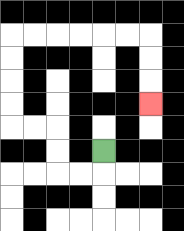{'start': '[4, 6]', 'end': '[6, 4]', 'path_directions': 'D,L,L,U,U,L,L,U,U,U,U,R,R,R,R,R,R,D,D,D', 'path_coordinates': '[[4, 6], [4, 7], [3, 7], [2, 7], [2, 6], [2, 5], [1, 5], [0, 5], [0, 4], [0, 3], [0, 2], [0, 1], [1, 1], [2, 1], [3, 1], [4, 1], [5, 1], [6, 1], [6, 2], [6, 3], [6, 4]]'}